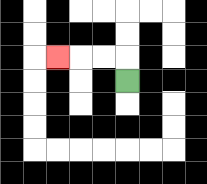{'start': '[5, 3]', 'end': '[2, 2]', 'path_directions': 'U,L,L,L', 'path_coordinates': '[[5, 3], [5, 2], [4, 2], [3, 2], [2, 2]]'}